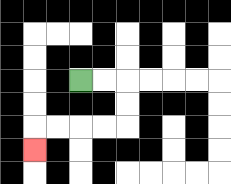{'start': '[3, 3]', 'end': '[1, 6]', 'path_directions': 'R,R,D,D,L,L,L,L,D', 'path_coordinates': '[[3, 3], [4, 3], [5, 3], [5, 4], [5, 5], [4, 5], [3, 5], [2, 5], [1, 5], [1, 6]]'}